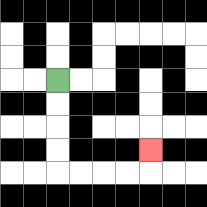{'start': '[2, 3]', 'end': '[6, 6]', 'path_directions': 'D,D,D,D,R,R,R,R,U', 'path_coordinates': '[[2, 3], [2, 4], [2, 5], [2, 6], [2, 7], [3, 7], [4, 7], [5, 7], [6, 7], [6, 6]]'}